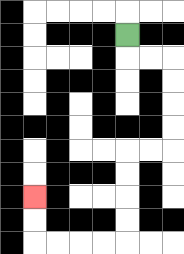{'start': '[5, 1]', 'end': '[1, 8]', 'path_directions': 'D,R,R,D,D,D,D,L,L,D,D,D,D,L,L,L,L,U,U', 'path_coordinates': '[[5, 1], [5, 2], [6, 2], [7, 2], [7, 3], [7, 4], [7, 5], [7, 6], [6, 6], [5, 6], [5, 7], [5, 8], [5, 9], [5, 10], [4, 10], [3, 10], [2, 10], [1, 10], [1, 9], [1, 8]]'}